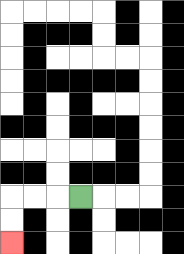{'start': '[3, 8]', 'end': '[0, 10]', 'path_directions': 'L,L,L,D,D', 'path_coordinates': '[[3, 8], [2, 8], [1, 8], [0, 8], [0, 9], [0, 10]]'}